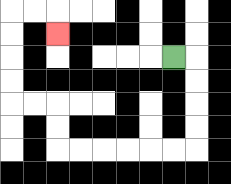{'start': '[7, 2]', 'end': '[2, 1]', 'path_directions': 'R,D,D,D,D,L,L,L,L,L,L,U,U,L,L,U,U,U,U,R,R,D', 'path_coordinates': '[[7, 2], [8, 2], [8, 3], [8, 4], [8, 5], [8, 6], [7, 6], [6, 6], [5, 6], [4, 6], [3, 6], [2, 6], [2, 5], [2, 4], [1, 4], [0, 4], [0, 3], [0, 2], [0, 1], [0, 0], [1, 0], [2, 0], [2, 1]]'}